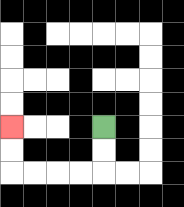{'start': '[4, 5]', 'end': '[0, 5]', 'path_directions': 'D,D,L,L,L,L,U,U', 'path_coordinates': '[[4, 5], [4, 6], [4, 7], [3, 7], [2, 7], [1, 7], [0, 7], [0, 6], [0, 5]]'}